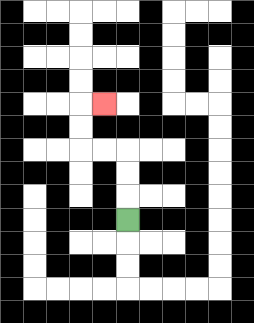{'start': '[5, 9]', 'end': '[4, 4]', 'path_directions': 'U,U,U,L,L,U,U,R', 'path_coordinates': '[[5, 9], [5, 8], [5, 7], [5, 6], [4, 6], [3, 6], [3, 5], [3, 4], [4, 4]]'}